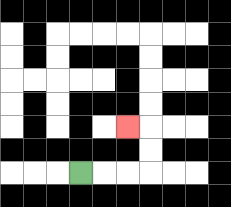{'start': '[3, 7]', 'end': '[5, 5]', 'path_directions': 'R,R,R,U,U,L', 'path_coordinates': '[[3, 7], [4, 7], [5, 7], [6, 7], [6, 6], [6, 5], [5, 5]]'}